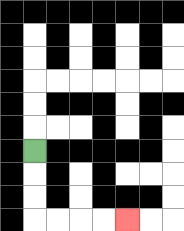{'start': '[1, 6]', 'end': '[5, 9]', 'path_directions': 'D,D,D,R,R,R,R', 'path_coordinates': '[[1, 6], [1, 7], [1, 8], [1, 9], [2, 9], [3, 9], [4, 9], [5, 9]]'}